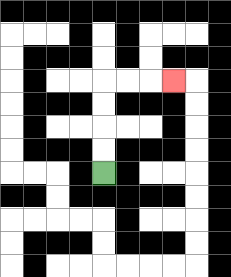{'start': '[4, 7]', 'end': '[7, 3]', 'path_directions': 'U,U,U,U,R,R,R', 'path_coordinates': '[[4, 7], [4, 6], [4, 5], [4, 4], [4, 3], [5, 3], [6, 3], [7, 3]]'}